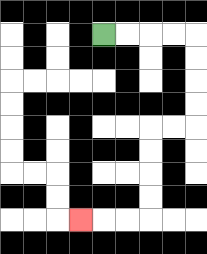{'start': '[4, 1]', 'end': '[3, 9]', 'path_directions': 'R,R,R,R,D,D,D,D,L,L,D,D,D,D,L,L,L', 'path_coordinates': '[[4, 1], [5, 1], [6, 1], [7, 1], [8, 1], [8, 2], [8, 3], [8, 4], [8, 5], [7, 5], [6, 5], [6, 6], [6, 7], [6, 8], [6, 9], [5, 9], [4, 9], [3, 9]]'}